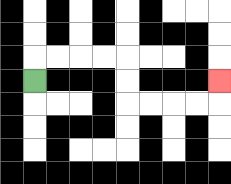{'start': '[1, 3]', 'end': '[9, 3]', 'path_directions': 'U,R,R,R,R,D,D,R,R,R,R,U', 'path_coordinates': '[[1, 3], [1, 2], [2, 2], [3, 2], [4, 2], [5, 2], [5, 3], [5, 4], [6, 4], [7, 4], [8, 4], [9, 4], [9, 3]]'}